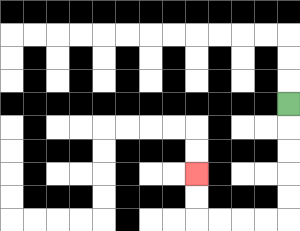{'start': '[12, 4]', 'end': '[8, 7]', 'path_directions': 'D,D,D,D,D,L,L,L,L,U,U', 'path_coordinates': '[[12, 4], [12, 5], [12, 6], [12, 7], [12, 8], [12, 9], [11, 9], [10, 9], [9, 9], [8, 9], [8, 8], [8, 7]]'}